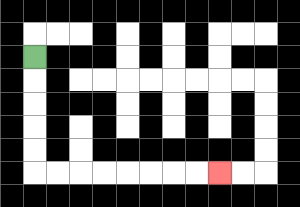{'start': '[1, 2]', 'end': '[9, 7]', 'path_directions': 'D,D,D,D,D,R,R,R,R,R,R,R,R', 'path_coordinates': '[[1, 2], [1, 3], [1, 4], [1, 5], [1, 6], [1, 7], [2, 7], [3, 7], [4, 7], [5, 7], [6, 7], [7, 7], [8, 7], [9, 7]]'}